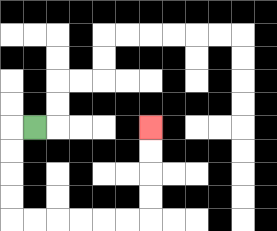{'start': '[1, 5]', 'end': '[6, 5]', 'path_directions': 'L,D,D,D,D,R,R,R,R,R,R,U,U,U,U', 'path_coordinates': '[[1, 5], [0, 5], [0, 6], [0, 7], [0, 8], [0, 9], [1, 9], [2, 9], [3, 9], [4, 9], [5, 9], [6, 9], [6, 8], [6, 7], [6, 6], [6, 5]]'}